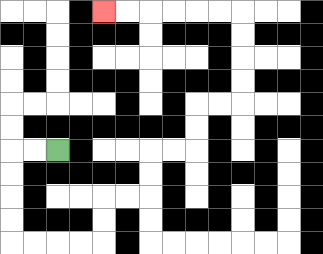{'start': '[2, 6]', 'end': '[4, 0]', 'path_directions': 'L,L,D,D,D,D,R,R,R,R,U,U,R,R,U,U,R,R,U,U,R,R,U,U,U,U,L,L,L,L,L,L', 'path_coordinates': '[[2, 6], [1, 6], [0, 6], [0, 7], [0, 8], [0, 9], [0, 10], [1, 10], [2, 10], [3, 10], [4, 10], [4, 9], [4, 8], [5, 8], [6, 8], [6, 7], [6, 6], [7, 6], [8, 6], [8, 5], [8, 4], [9, 4], [10, 4], [10, 3], [10, 2], [10, 1], [10, 0], [9, 0], [8, 0], [7, 0], [6, 0], [5, 0], [4, 0]]'}